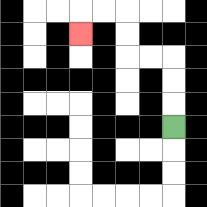{'start': '[7, 5]', 'end': '[3, 1]', 'path_directions': 'U,U,U,L,L,U,U,L,L,D', 'path_coordinates': '[[7, 5], [7, 4], [7, 3], [7, 2], [6, 2], [5, 2], [5, 1], [5, 0], [4, 0], [3, 0], [3, 1]]'}